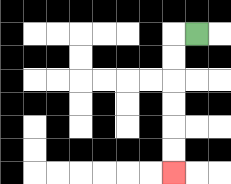{'start': '[8, 1]', 'end': '[7, 7]', 'path_directions': 'L,D,D,D,D,D,D', 'path_coordinates': '[[8, 1], [7, 1], [7, 2], [7, 3], [7, 4], [7, 5], [7, 6], [7, 7]]'}